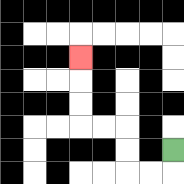{'start': '[7, 6]', 'end': '[3, 2]', 'path_directions': 'D,L,L,U,U,L,L,U,U,U', 'path_coordinates': '[[7, 6], [7, 7], [6, 7], [5, 7], [5, 6], [5, 5], [4, 5], [3, 5], [3, 4], [3, 3], [3, 2]]'}